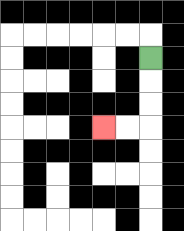{'start': '[6, 2]', 'end': '[4, 5]', 'path_directions': 'D,D,D,L,L', 'path_coordinates': '[[6, 2], [6, 3], [6, 4], [6, 5], [5, 5], [4, 5]]'}